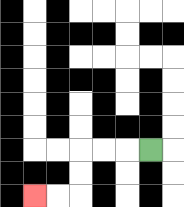{'start': '[6, 6]', 'end': '[1, 8]', 'path_directions': 'L,L,L,D,D,L,L', 'path_coordinates': '[[6, 6], [5, 6], [4, 6], [3, 6], [3, 7], [3, 8], [2, 8], [1, 8]]'}